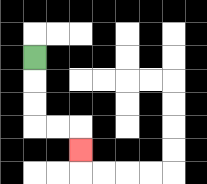{'start': '[1, 2]', 'end': '[3, 6]', 'path_directions': 'D,D,D,R,R,D', 'path_coordinates': '[[1, 2], [1, 3], [1, 4], [1, 5], [2, 5], [3, 5], [3, 6]]'}